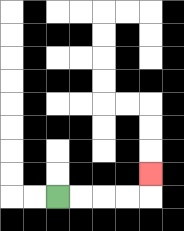{'start': '[2, 8]', 'end': '[6, 7]', 'path_directions': 'R,R,R,R,U', 'path_coordinates': '[[2, 8], [3, 8], [4, 8], [5, 8], [6, 8], [6, 7]]'}